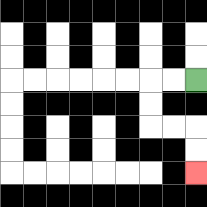{'start': '[8, 3]', 'end': '[8, 7]', 'path_directions': 'L,L,D,D,R,R,D,D', 'path_coordinates': '[[8, 3], [7, 3], [6, 3], [6, 4], [6, 5], [7, 5], [8, 5], [8, 6], [8, 7]]'}